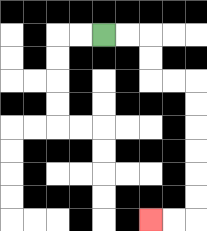{'start': '[4, 1]', 'end': '[6, 9]', 'path_directions': 'R,R,D,D,R,R,D,D,D,D,D,D,L,L', 'path_coordinates': '[[4, 1], [5, 1], [6, 1], [6, 2], [6, 3], [7, 3], [8, 3], [8, 4], [8, 5], [8, 6], [8, 7], [8, 8], [8, 9], [7, 9], [6, 9]]'}